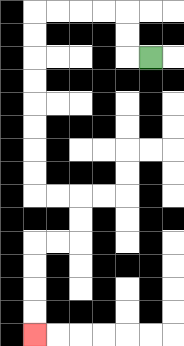{'start': '[6, 2]', 'end': '[1, 14]', 'path_directions': 'L,U,U,L,L,L,L,D,D,D,D,D,D,D,D,R,R,D,D,L,L,D,D,D,D', 'path_coordinates': '[[6, 2], [5, 2], [5, 1], [5, 0], [4, 0], [3, 0], [2, 0], [1, 0], [1, 1], [1, 2], [1, 3], [1, 4], [1, 5], [1, 6], [1, 7], [1, 8], [2, 8], [3, 8], [3, 9], [3, 10], [2, 10], [1, 10], [1, 11], [1, 12], [1, 13], [1, 14]]'}